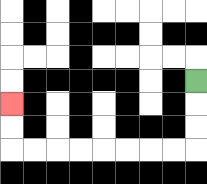{'start': '[8, 3]', 'end': '[0, 4]', 'path_directions': 'D,D,D,L,L,L,L,L,L,L,L,U,U', 'path_coordinates': '[[8, 3], [8, 4], [8, 5], [8, 6], [7, 6], [6, 6], [5, 6], [4, 6], [3, 6], [2, 6], [1, 6], [0, 6], [0, 5], [0, 4]]'}